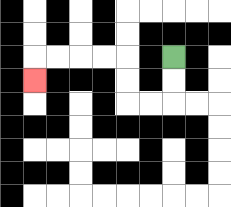{'start': '[7, 2]', 'end': '[1, 3]', 'path_directions': 'D,D,L,L,U,U,L,L,L,L,D', 'path_coordinates': '[[7, 2], [7, 3], [7, 4], [6, 4], [5, 4], [5, 3], [5, 2], [4, 2], [3, 2], [2, 2], [1, 2], [1, 3]]'}